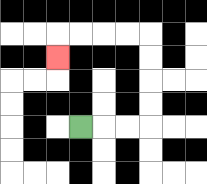{'start': '[3, 5]', 'end': '[2, 2]', 'path_directions': 'R,R,R,U,U,U,U,L,L,L,L,D', 'path_coordinates': '[[3, 5], [4, 5], [5, 5], [6, 5], [6, 4], [6, 3], [6, 2], [6, 1], [5, 1], [4, 1], [3, 1], [2, 1], [2, 2]]'}